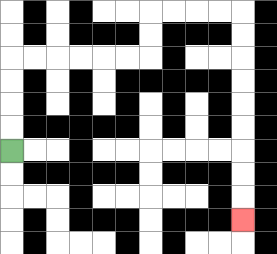{'start': '[0, 6]', 'end': '[10, 9]', 'path_directions': 'U,U,U,U,R,R,R,R,R,R,U,U,R,R,R,R,D,D,D,D,D,D,D,D,D', 'path_coordinates': '[[0, 6], [0, 5], [0, 4], [0, 3], [0, 2], [1, 2], [2, 2], [3, 2], [4, 2], [5, 2], [6, 2], [6, 1], [6, 0], [7, 0], [8, 0], [9, 0], [10, 0], [10, 1], [10, 2], [10, 3], [10, 4], [10, 5], [10, 6], [10, 7], [10, 8], [10, 9]]'}